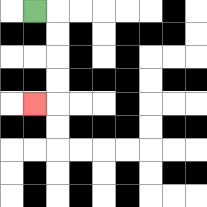{'start': '[1, 0]', 'end': '[1, 4]', 'path_directions': 'R,D,D,D,D,L', 'path_coordinates': '[[1, 0], [2, 0], [2, 1], [2, 2], [2, 3], [2, 4], [1, 4]]'}